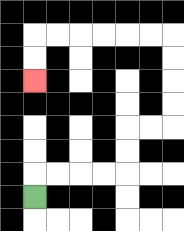{'start': '[1, 8]', 'end': '[1, 3]', 'path_directions': 'U,R,R,R,R,U,U,R,R,U,U,U,U,L,L,L,L,L,L,D,D', 'path_coordinates': '[[1, 8], [1, 7], [2, 7], [3, 7], [4, 7], [5, 7], [5, 6], [5, 5], [6, 5], [7, 5], [7, 4], [7, 3], [7, 2], [7, 1], [6, 1], [5, 1], [4, 1], [3, 1], [2, 1], [1, 1], [1, 2], [1, 3]]'}